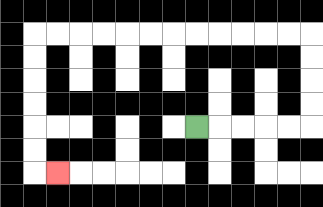{'start': '[8, 5]', 'end': '[2, 7]', 'path_directions': 'R,R,R,R,R,U,U,U,U,L,L,L,L,L,L,L,L,L,L,L,L,D,D,D,D,D,D,R', 'path_coordinates': '[[8, 5], [9, 5], [10, 5], [11, 5], [12, 5], [13, 5], [13, 4], [13, 3], [13, 2], [13, 1], [12, 1], [11, 1], [10, 1], [9, 1], [8, 1], [7, 1], [6, 1], [5, 1], [4, 1], [3, 1], [2, 1], [1, 1], [1, 2], [1, 3], [1, 4], [1, 5], [1, 6], [1, 7], [2, 7]]'}